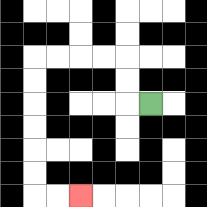{'start': '[6, 4]', 'end': '[3, 8]', 'path_directions': 'L,U,U,L,L,L,L,D,D,D,D,D,D,R,R', 'path_coordinates': '[[6, 4], [5, 4], [5, 3], [5, 2], [4, 2], [3, 2], [2, 2], [1, 2], [1, 3], [1, 4], [1, 5], [1, 6], [1, 7], [1, 8], [2, 8], [3, 8]]'}